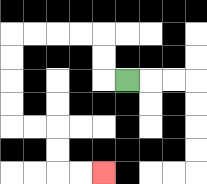{'start': '[5, 3]', 'end': '[4, 7]', 'path_directions': 'L,U,U,L,L,L,L,D,D,D,D,R,R,D,D,R,R', 'path_coordinates': '[[5, 3], [4, 3], [4, 2], [4, 1], [3, 1], [2, 1], [1, 1], [0, 1], [0, 2], [0, 3], [0, 4], [0, 5], [1, 5], [2, 5], [2, 6], [2, 7], [3, 7], [4, 7]]'}